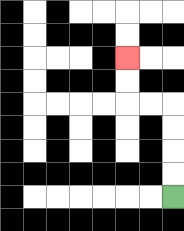{'start': '[7, 8]', 'end': '[5, 2]', 'path_directions': 'U,U,U,U,L,L,U,U', 'path_coordinates': '[[7, 8], [7, 7], [7, 6], [7, 5], [7, 4], [6, 4], [5, 4], [5, 3], [5, 2]]'}